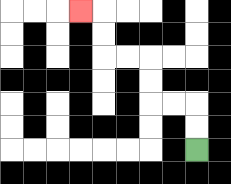{'start': '[8, 6]', 'end': '[3, 0]', 'path_directions': 'U,U,L,L,U,U,L,L,U,U,L', 'path_coordinates': '[[8, 6], [8, 5], [8, 4], [7, 4], [6, 4], [6, 3], [6, 2], [5, 2], [4, 2], [4, 1], [4, 0], [3, 0]]'}